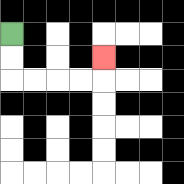{'start': '[0, 1]', 'end': '[4, 2]', 'path_directions': 'D,D,R,R,R,R,U', 'path_coordinates': '[[0, 1], [0, 2], [0, 3], [1, 3], [2, 3], [3, 3], [4, 3], [4, 2]]'}